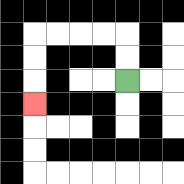{'start': '[5, 3]', 'end': '[1, 4]', 'path_directions': 'U,U,L,L,L,L,D,D,D', 'path_coordinates': '[[5, 3], [5, 2], [5, 1], [4, 1], [3, 1], [2, 1], [1, 1], [1, 2], [1, 3], [1, 4]]'}